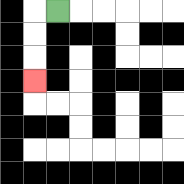{'start': '[2, 0]', 'end': '[1, 3]', 'path_directions': 'L,D,D,D', 'path_coordinates': '[[2, 0], [1, 0], [1, 1], [1, 2], [1, 3]]'}